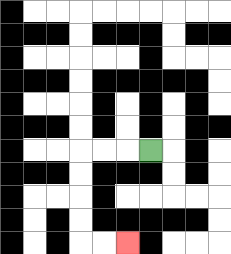{'start': '[6, 6]', 'end': '[5, 10]', 'path_directions': 'L,L,L,D,D,D,D,R,R', 'path_coordinates': '[[6, 6], [5, 6], [4, 6], [3, 6], [3, 7], [3, 8], [3, 9], [3, 10], [4, 10], [5, 10]]'}